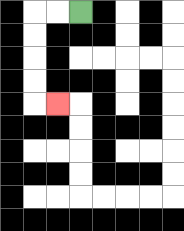{'start': '[3, 0]', 'end': '[2, 4]', 'path_directions': 'L,L,D,D,D,D,R', 'path_coordinates': '[[3, 0], [2, 0], [1, 0], [1, 1], [1, 2], [1, 3], [1, 4], [2, 4]]'}